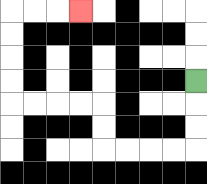{'start': '[8, 3]', 'end': '[3, 0]', 'path_directions': 'D,D,D,L,L,L,L,U,U,L,L,L,L,U,U,U,U,R,R,R', 'path_coordinates': '[[8, 3], [8, 4], [8, 5], [8, 6], [7, 6], [6, 6], [5, 6], [4, 6], [4, 5], [4, 4], [3, 4], [2, 4], [1, 4], [0, 4], [0, 3], [0, 2], [0, 1], [0, 0], [1, 0], [2, 0], [3, 0]]'}